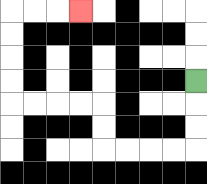{'start': '[8, 3]', 'end': '[3, 0]', 'path_directions': 'D,D,D,L,L,L,L,U,U,L,L,L,L,U,U,U,U,R,R,R', 'path_coordinates': '[[8, 3], [8, 4], [8, 5], [8, 6], [7, 6], [6, 6], [5, 6], [4, 6], [4, 5], [4, 4], [3, 4], [2, 4], [1, 4], [0, 4], [0, 3], [0, 2], [0, 1], [0, 0], [1, 0], [2, 0], [3, 0]]'}